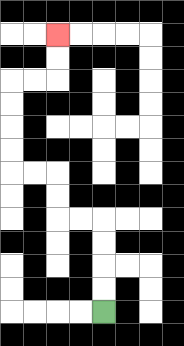{'start': '[4, 13]', 'end': '[2, 1]', 'path_directions': 'U,U,U,U,L,L,U,U,L,L,U,U,U,U,R,R,U,U', 'path_coordinates': '[[4, 13], [4, 12], [4, 11], [4, 10], [4, 9], [3, 9], [2, 9], [2, 8], [2, 7], [1, 7], [0, 7], [0, 6], [0, 5], [0, 4], [0, 3], [1, 3], [2, 3], [2, 2], [2, 1]]'}